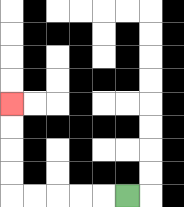{'start': '[5, 8]', 'end': '[0, 4]', 'path_directions': 'L,L,L,L,L,U,U,U,U', 'path_coordinates': '[[5, 8], [4, 8], [3, 8], [2, 8], [1, 8], [0, 8], [0, 7], [0, 6], [0, 5], [0, 4]]'}